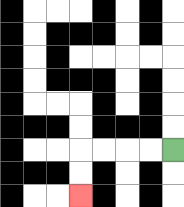{'start': '[7, 6]', 'end': '[3, 8]', 'path_directions': 'L,L,L,L,D,D', 'path_coordinates': '[[7, 6], [6, 6], [5, 6], [4, 6], [3, 6], [3, 7], [3, 8]]'}